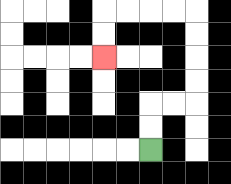{'start': '[6, 6]', 'end': '[4, 2]', 'path_directions': 'U,U,R,R,U,U,U,U,L,L,L,L,D,D', 'path_coordinates': '[[6, 6], [6, 5], [6, 4], [7, 4], [8, 4], [8, 3], [8, 2], [8, 1], [8, 0], [7, 0], [6, 0], [5, 0], [4, 0], [4, 1], [4, 2]]'}